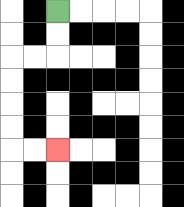{'start': '[2, 0]', 'end': '[2, 6]', 'path_directions': 'D,D,L,L,D,D,D,D,R,R', 'path_coordinates': '[[2, 0], [2, 1], [2, 2], [1, 2], [0, 2], [0, 3], [0, 4], [0, 5], [0, 6], [1, 6], [2, 6]]'}